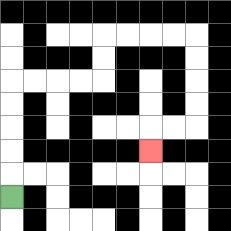{'start': '[0, 8]', 'end': '[6, 6]', 'path_directions': 'U,U,U,U,U,R,R,R,R,U,U,R,R,R,R,D,D,D,D,L,L,D', 'path_coordinates': '[[0, 8], [0, 7], [0, 6], [0, 5], [0, 4], [0, 3], [1, 3], [2, 3], [3, 3], [4, 3], [4, 2], [4, 1], [5, 1], [6, 1], [7, 1], [8, 1], [8, 2], [8, 3], [8, 4], [8, 5], [7, 5], [6, 5], [6, 6]]'}